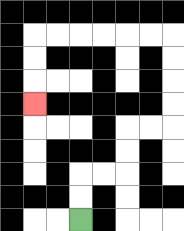{'start': '[3, 9]', 'end': '[1, 4]', 'path_directions': 'U,U,R,R,U,U,R,R,U,U,U,U,L,L,L,L,L,L,D,D,D', 'path_coordinates': '[[3, 9], [3, 8], [3, 7], [4, 7], [5, 7], [5, 6], [5, 5], [6, 5], [7, 5], [7, 4], [7, 3], [7, 2], [7, 1], [6, 1], [5, 1], [4, 1], [3, 1], [2, 1], [1, 1], [1, 2], [1, 3], [1, 4]]'}